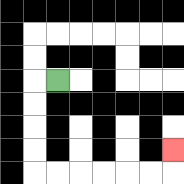{'start': '[2, 3]', 'end': '[7, 6]', 'path_directions': 'L,D,D,D,D,R,R,R,R,R,R,U', 'path_coordinates': '[[2, 3], [1, 3], [1, 4], [1, 5], [1, 6], [1, 7], [2, 7], [3, 7], [4, 7], [5, 7], [6, 7], [7, 7], [7, 6]]'}